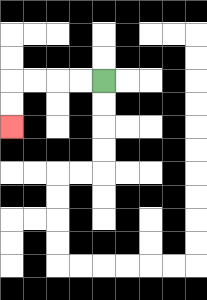{'start': '[4, 3]', 'end': '[0, 5]', 'path_directions': 'L,L,L,L,D,D', 'path_coordinates': '[[4, 3], [3, 3], [2, 3], [1, 3], [0, 3], [0, 4], [0, 5]]'}